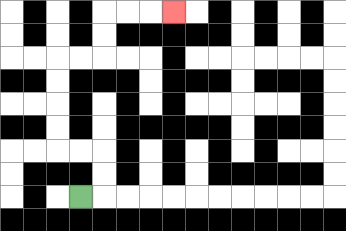{'start': '[3, 8]', 'end': '[7, 0]', 'path_directions': 'R,U,U,L,L,U,U,U,U,R,R,U,U,R,R,R', 'path_coordinates': '[[3, 8], [4, 8], [4, 7], [4, 6], [3, 6], [2, 6], [2, 5], [2, 4], [2, 3], [2, 2], [3, 2], [4, 2], [4, 1], [4, 0], [5, 0], [6, 0], [7, 0]]'}